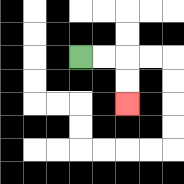{'start': '[3, 2]', 'end': '[5, 4]', 'path_directions': 'R,R,D,D', 'path_coordinates': '[[3, 2], [4, 2], [5, 2], [5, 3], [5, 4]]'}